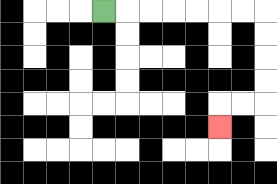{'start': '[4, 0]', 'end': '[9, 5]', 'path_directions': 'R,R,R,R,R,R,R,D,D,D,D,L,L,D', 'path_coordinates': '[[4, 0], [5, 0], [6, 0], [7, 0], [8, 0], [9, 0], [10, 0], [11, 0], [11, 1], [11, 2], [11, 3], [11, 4], [10, 4], [9, 4], [9, 5]]'}